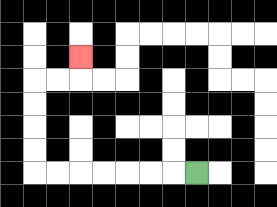{'start': '[8, 7]', 'end': '[3, 2]', 'path_directions': 'L,L,L,L,L,L,L,U,U,U,U,R,R,U', 'path_coordinates': '[[8, 7], [7, 7], [6, 7], [5, 7], [4, 7], [3, 7], [2, 7], [1, 7], [1, 6], [1, 5], [1, 4], [1, 3], [2, 3], [3, 3], [3, 2]]'}